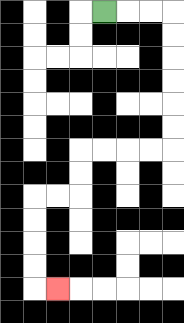{'start': '[4, 0]', 'end': '[2, 12]', 'path_directions': 'R,R,R,D,D,D,D,D,D,L,L,L,L,D,D,L,L,D,D,D,D,R', 'path_coordinates': '[[4, 0], [5, 0], [6, 0], [7, 0], [7, 1], [7, 2], [7, 3], [7, 4], [7, 5], [7, 6], [6, 6], [5, 6], [4, 6], [3, 6], [3, 7], [3, 8], [2, 8], [1, 8], [1, 9], [1, 10], [1, 11], [1, 12], [2, 12]]'}